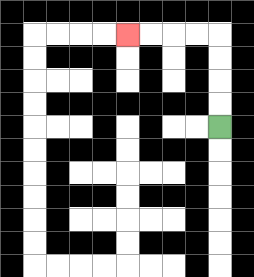{'start': '[9, 5]', 'end': '[5, 1]', 'path_directions': 'U,U,U,U,L,L,L,L', 'path_coordinates': '[[9, 5], [9, 4], [9, 3], [9, 2], [9, 1], [8, 1], [7, 1], [6, 1], [5, 1]]'}